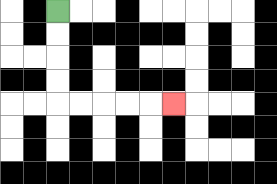{'start': '[2, 0]', 'end': '[7, 4]', 'path_directions': 'D,D,D,D,R,R,R,R,R', 'path_coordinates': '[[2, 0], [2, 1], [2, 2], [2, 3], [2, 4], [3, 4], [4, 4], [5, 4], [6, 4], [7, 4]]'}